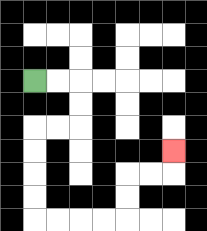{'start': '[1, 3]', 'end': '[7, 6]', 'path_directions': 'R,R,D,D,L,L,D,D,D,D,R,R,R,R,U,U,R,R,U', 'path_coordinates': '[[1, 3], [2, 3], [3, 3], [3, 4], [3, 5], [2, 5], [1, 5], [1, 6], [1, 7], [1, 8], [1, 9], [2, 9], [3, 9], [4, 9], [5, 9], [5, 8], [5, 7], [6, 7], [7, 7], [7, 6]]'}